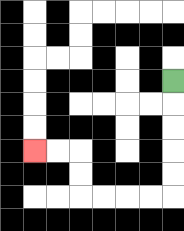{'start': '[7, 3]', 'end': '[1, 6]', 'path_directions': 'D,D,D,D,D,L,L,L,L,U,U,L,L', 'path_coordinates': '[[7, 3], [7, 4], [7, 5], [7, 6], [7, 7], [7, 8], [6, 8], [5, 8], [4, 8], [3, 8], [3, 7], [3, 6], [2, 6], [1, 6]]'}